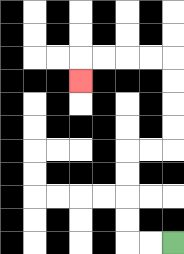{'start': '[7, 10]', 'end': '[3, 3]', 'path_directions': 'L,L,U,U,U,U,R,R,U,U,U,U,L,L,L,L,D', 'path_coordinates': '[[7, 10], [6, 10], [5, 10], [5, 9], [5, 8], [5, 7], [5, 6], [6, 6], [7, 6], [7, 5], [7, 4], [7, 3], [7, 2], [6, 2], [5, 2], [4, 2], [3, 2], [3, 3]]'}